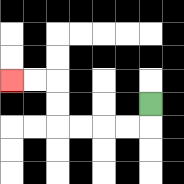{'start': '[6, 4]', 'end': '[0, 3]', 'path_directions': 'D,L,L,L,L,U,U,L,L', 'path_coordinates': '[[6, 4], [6, 5], [5, 5], [4, 5], [3, 5], [2, 5], [2, 4], [2, 3], [1, 3], [0, 3]]'}